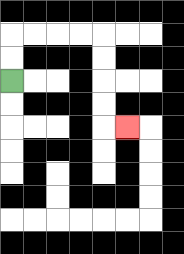{'start': '[0, 3]', 'end': '[5, 5]', 'path_directions': 'U,U,R,R,R,R,D,D,D,D,R', 'path_coordinates': '[[0, 3], [0, 2], [0, 1], [1, 1], [2, 1], [3, 1], [4, 1], [4, 2], [4, 3], [4, 4], [4, 5], [5, 5]]'}